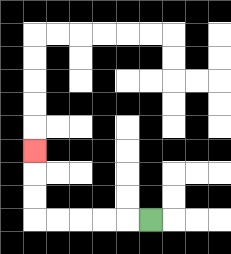{'start': '[6, 9]', 'end': '[1, 6]', 'path_directions': 'L,L,L,L,L,U,U,U', 'path_coordinates': '[[6, 9], [5, 9], [4, 9], [3, 9], [2, 9], [1, 9], [1, 8], [1, 7], [1, 6]]'}